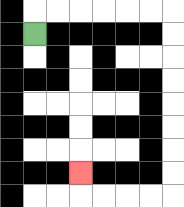{'start': '[1, 1]', 'end': '[3, 7]', 'path_directions': 'U,R,R,R,R,R,R,D,D,D,D,D,D,D,D,L,L,L,L,U', 'path_coordinates': '[[1, 1], [1, 0], [2, 0], [3, 0], [4, 0], [5, 0], [6, 0], [7, 0], [7, 1], [7, 2], [7, 3], [7, 4], [7, 5], [7, 6], [7, 7], [7, 8], [6, 8], [5, 8], [4, 8], [3, 8], [3, 7]]'}